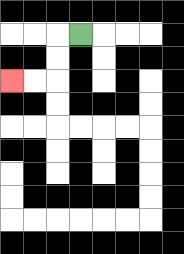{'start': '[3, 1]', 'end': '[0, 3]', 'path_directions': 'L,D,D,L,L', 'path_coordinates': '[[3, 1], [2, 1], [2, 2], [2, 3], [1, 3], [0, 3]]'}